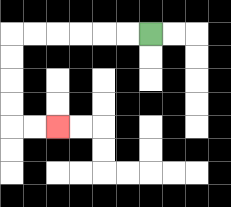{'start': '[6, 1]', 'end': '[2, 5]', 'path_directions': 'L,L,L,L,L,L,D,D,D,D,R,R', 'path_coordinates': '[[6, 1], [5, 1], [4, 1], [3, 1], [2, 1], [1, 1], [0, 1], [0, 2], [0, 3], [0, 4], [0, 5], [1, 5], [2, 5]]'}